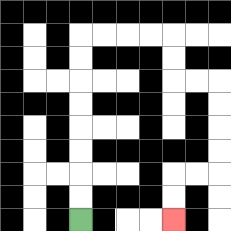{'start': '[3, 9]', 'end': '[7, 9]', 'path_directions': 'U,U,U,U,U,U,U,U,R,R,R,R,D,D,R,R,D,D,D,D,L,L,D,D', 'path_coordinates': '[[3, 9], [3, 8], [3, 7], [3, 6], [3, 5], [3, 4], [3, 3], [3, 2], [3, 1], [4, 1], [5, 1], [6, 1], [7, 1], [7, 2], [7, 3], [8, 3], [9, 3], [9, 4], [9, 5], [9, 6], [9, 7], [8, 7], [7, 7], [7, 8], [7, 9]]'}